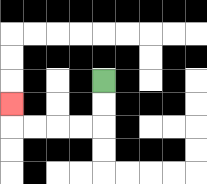{'start': '[4, 3]', 'end': '[0, 4]', 'path_directions': 'D,D,L,L,L,L,U', 'path_coordinates': '[[4, 3], [4, 4], [4, 5], [3, 5], [2, 5], [1, 5], [0, 5], [0, 4]]'}